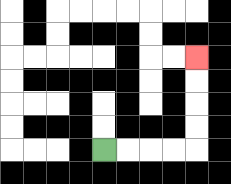{'start': '[4, 6]', 'end': '[8, 2]', 'path_directions': 'R,R,R,R,U,U,U,U', 'path_coordinates': '[[4, 6], [5, 6], [6, 6], [7, 6], [8, 6], [8, 5], [8, 4], [8, 3], [8, 2]]'}